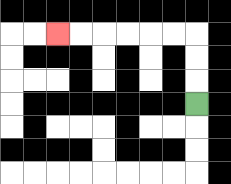{'start': '[8, 4]', 'end': '[2, 1]', 'path_directions': 'U,U,U,L,L,L,L,L,L', 'path_coordinates': '[[8, 4], [8, 3], [8, 2], [8, 1], [7, 1], [6, 1], [5, 1], [4, 1], [3, 1], [2, 1]]'}